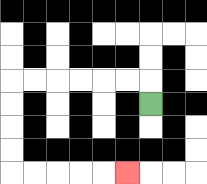{'start': '[6, 4]', 'end': '[5, 7]', 'path_directions': 'U,L,L,L,L,L,L,D,D,D,D,R,R,R,R,R', 'path_coordinates': '[[6, 4], [6, 3], [5, 3], [4, 3], [3, 3], [2, 3], [1, 3], [0, 3], [0, 4], [0, 5], [0, 6], [0, 7], [1, 7], [2, 7], [3, 7], [4, 7], [5, 7]]'}